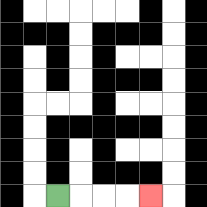{'start': '[2, 8]', 'end': '[6, 8]', 'path_directions': 'R,R,R,R', 'path_coordinates': '[[2, 8], [3, 8], [4, 8], [5, 8], [6, 8]]'}